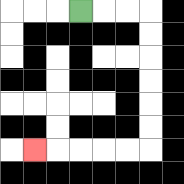{'start': '[3, 0]', 'end': '[1, 6]', 'path_directions': 'R,R,R,D,D,D,D,D,D,L,L,L,L,L', 'path_coordinates': '[[3, 0], [4, 0], [5, 0], [6, 0], [6, 1], [6, 2], [6, 3], [6, 4], [6, 5], [6, 6], [5, 6], [4, 6], [3, 6], [2, 6], [1, 6]]'}